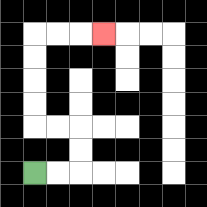{'start': '[1, 7]', 'end': '[4, 1]', 'path_directions': 'R,R,U,U,L,L,U,U,U,U,R,R,R', 'path_coordinates': '[[1, 7], [2, 7], [3, 7], [3, 6], [3, 5], [2, 5], [1, 5], [1, 4], [1, 3], [1, 2], [1, 1], [2, 1], [3, 1], [4, 1]]'}